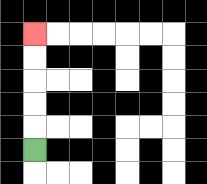{'start': '[1, 6]', 'end': '[1, 1]', 'path_directions': 'U,U,U,U,U', 'path_coordinates': '[[1, 6], [1, 5], [1, 4], [1, 3], [1, 2], [1, 1]]'}